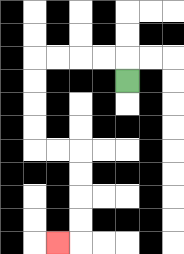{'start': '[5, 3]', 'end': '[2, 10]', 'path_directions': 'U,L,L,L,L,D,D,D,D,R,R,D,D,D,D,L', 'path_coordinates': '[[5, 3], [5, 2], [4, 2], [3, 2], [2, 2], [1, 2], [1, 3], [1, 4], [1, 5], [1, 6], [2, 6], [3, 6], [3, 7], [3, 8], [3, 9], [3, 10], [2, 10]]'}